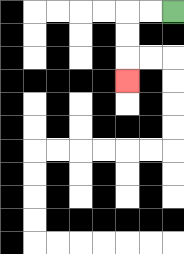{'start': '[7, 0]', 'end': '[5, 3]', 'path_directions': 'L,L,D,D,D', 'path_coordinates': '[[7, 0], [6, 0], [5, 0], [5, 1], [5, 2], [5, 3]]'}